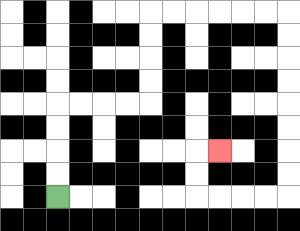{'start': '[2, 8]', 'end': '[9, 6]', 'path_directions': 'U,U,U,U,R,R,R,R,U,U,U,U,R,R,R,R,R,R,D,D,D,D,D,D,D,D,L,L,L,L,U,U,R', 'path_coordinates': '[[2, 8], [2, 7], [2, 6], [2, 5], [2, 4], [3, 4], [4, 4], [5, 4], [6, 4], [6, 3], [6, 2], [6, 1], [6, 0], [7, 0], [8, 0], [9, 0], [10, 0], [11, 0], [12, 0], [12, 1], [12, 2], [12, 3], [12, 4], [12, 5], [12, 6], [12, 7], [12, 8], [11, 8], [10, 8], [9, 8], [8, 8], [8, 7], [8, 6], [9, 6]]'}